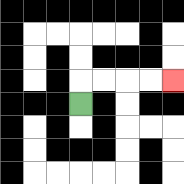{'start': '[3, 4]', 'end': '[7, 3]', 'path_directions': 'U,R,R,R,R', 'path_coordinates': '[[3, 4], [3, 3], [4, 3], [5, 3], [6, 3], [7, 3]]'}